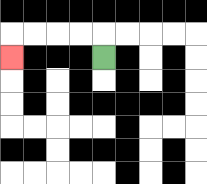{'start': '[4, 2]', 'end': '[0, 2]', 'path_directions': 'U,L,L,L,L,D', 'path_coordinates': '[[4, 2], [4, 1], [3, 1], [2, 1], [1, 1], [0, 1], [0, 2]]'}